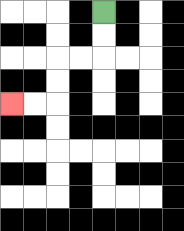{'start': '[4, 0]', 'end': '[0, 4]', 'path_directions': 'D,D,L,L,D,D,L,L', 'path_coordinates': '[[4, 0], [4, 1], [4, 2], [3, 2], [2, 2], [2, 3], [2, 4], [1, 4], [0, 4]]'}